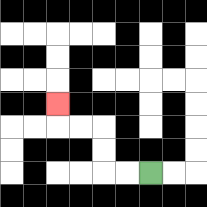{'start': '[6, 7]', 'end': '[2, 4]', 'path_directions': 'L,L,U,U,L,L,U', 'path_coordinates': '[[6, 7], [5, 7], [4, 7], [4, 6], [4, 5], [3, 5], [2, 5], [2, 4]]'}